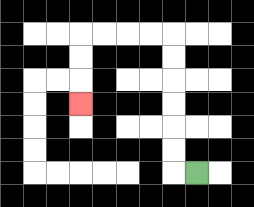{'start': '[8, 7]', 'end': '[3, 4]', 'path_directions': 'L,U,U,U,U,U,U,L,L,L,L,D,D,D', 'path_coordinates': '[[8, 7], [7, 7], [7, 6], [7, 5], [7, 4], [7, 3], [7, 2], [7, 1], [6, 1], [5, 1], [4, 1], [3, 1], [3, 2], [3, 3], [3, 4]]'}